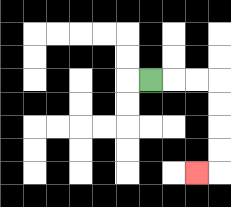{'start': '[6, 3]', 'end': '[8, 7]', 'path_directions': 'R,R,R,D,D,D,D,L', 'path_coordinates': '[[6, 3], [7, 3], [8, 3], [9, 3], [9, 4], [9, 5], [9, 6], [9, 7], [8, 7]]'}